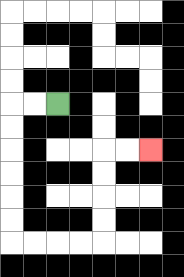{'start': '[2, 4]', 'end': '[6, 6]', 'path_directions': 'L,L,D,D,D,D,D,D,R,R,R,R,U,U,U,U,R,R', 'path_coordinates': '[[2, 4], [1, 4], [0, 4], [0, 5], [0, 6], [0, 7], [0, 8], [0, 9], [0, 10], [1, 10], [2, 10], [3, 10], [4, 10], [4, 9], [4, 8], [4, 7], [4, 6], [5, 6], [6, 6]]'}